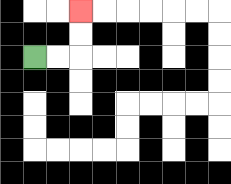{'start': '[1, 2]', 'end': '[3, 0]', 'path_directions': 'R,R,U,U', 'path_coordinates': '[[1, 2], [2, 2], [3, 2], [3, 1], [3, 0]]'}